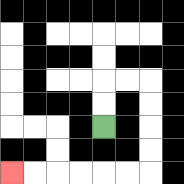{'start': '[4, 5]', 'end': '[0, 7]', 'path_directions': 'U,U,R,R,D,D,D,D,L,L,L,L,L,L', 'path_coordinates': '[[4, 5], [4, 4], [4, 3], [5, 3], [6, 3], [6, 4], [6, 5], [6, 6], [6, 7], [5, 7], [4, 7], [3, 7], [2, 7], [1, 7], [0, 7]]'}